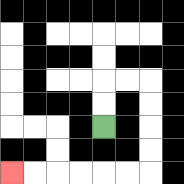{'start': '[4, 5]', 'end': '[0, 7]', 'path_directions': 'U,U,R,R,D,D,D,D,L,L,L,L,L,L', 'path_coordinates': '[[4, 5], [4, 4], [4, 3], [5, 3], [6, 3], [6, 4], [6, 5], [6, 6], [6, 7], [5, 7], [4, 7], [3, 7], [2, 7], [1, 7], [0, 7]]'}